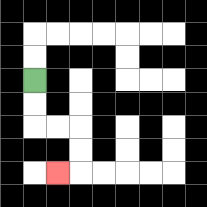{'start': '[1, 3]', 'end': '[2, 7]', 'path_directions': 'D,D,R,R,D,D,L', 'path_coordinates': '[[1, 3], [1, 4], [1, 5], [2, 5], [3, 5], [3, 6], [3, 7], [2, 7]]'}